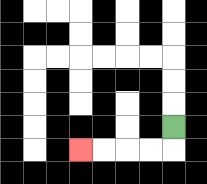{'start': '[7, 5]', 'end': '[3, 6]', 'path_directions': 'D,L,L,L,L', 'path_coordinates': '[[7, 5], [7, 6], [6, 6], [5, 6], [4, 6], [3, 6]]'}